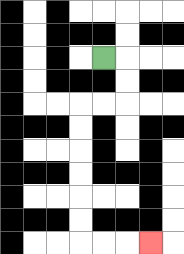{'start': '[4, 2]', 'end': '[6, 10]', 'path_directions': 'R,D,D,L,L,D,D,D,D,D,D,R,R,R', 'path_coordinates': '[[4, 2], [5, 2], [5, 3], [5, 4], [4, 4], [3, 4], [3, 5], [3, 6], [3, 7], [3, 8], [3, 9], [3, 10], [4, 10], [5, 10], [6, 10]]'}